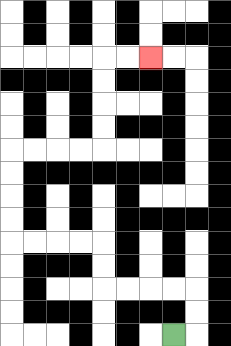{'start': '[7, 14]', 'end': '[6, 2]', 'path_directions': 'R,U,U,L,L,L,L,U,U,L,L,L,L,U,U,U,U,R,R,R,R,U,U,U,U,R,R', 'path_coordinates': '[[7, 14], [8, 14], [8, 13], [8, 12], [7, 12], [6, 12], [5, 12], [4, 12], [4, 11], [4, 10], [3, 10], [2, 10], [1, 10], [0, 10], [0, 9], [0, 8], [0, 7], [0, 6], [1, 6], [2, 6], [3, 6], [4, 6], [4, 5], [4, 4], [4, 3], [4, 2], [5, 2], [6, 2]]'}